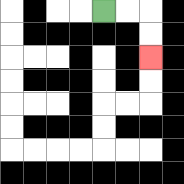{'start': '[4, 0]', 'end': '[6, 2]', 'path_directions': 'R,R,D,D', 'path_coordinates': '[[4, 0], [5, 0], [6, 0], [6, 1], [6, 2]]'}